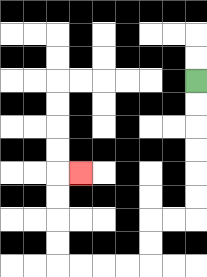{'start': '[8, 3]', 'end': '[3, 7]', 'path_directions': 'D,D,D,D,D,D,L,L,D,D,L,L,L,L,U,U,U,U,R', 'path_coordinates': '[[8, 3], [8, 4], [8, 5], [8, 6], [8, 7], [8, 8], [8, 9], [7, 9], [6, 9], [6, 10], [6, 11], [5, 11], [4, 11], [3, 11], [2, 11], [2, 10], [2, 9], [2, 8], [2, 7], [3, 7]]'}